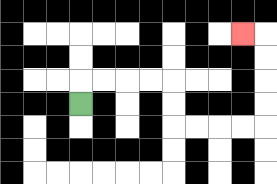{'start': '[3, 4]', 'end': '[10, 1]', 'path_directions': 'U,R,R,R,R,D,D,R,R,R,R,U,U,U,U,L', 'path_coordinates': '[[3, 4], [3, 3], [4, 3], [5, 3], [6, 3], [7, 3], [7, 4], [7, 5], [8, 5], [9, 5], [10, 5], [11, 5], [11, 4], [11, 3], [11, 2], [11, 1], [10, 1]]'}